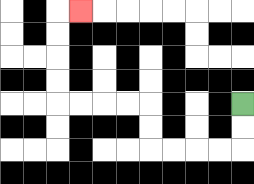{'start': '[10, 4]', 'end': '[3, 0]', 'path_directions': 'D,D,L,L,L,L,U,U,L,L,L,L,U,U,U,U,R', 'path_coordinates': '[[10, 4], [10, 5], [10, 6], [9, 6], [8, 6], [7, 6], [6, 6], [6, 5], [6, 4], [5, 4], [4, 4], [3, 4], [2, 4], [2, 3], [2, 2], [2, 1], [2, 0], [3, 0]]'}